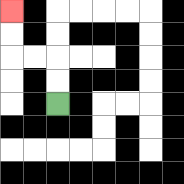{'start': '[2, 4]', 'end': '[0, 0]', 'path_directions': 'U,U,L,L,U,U', 'path_coordinates': '[[2, 4], [2, 3], [2, 2], [1, 2], [0, 2], [0, 1], [0, 0]]'}